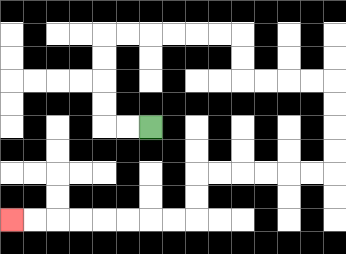{'start': '[6, 5]', 'end': '[0, 9]', 'path_directions': 'L,L,U,U,U,U,R,R,R,R,R,R,D,D,R,R,R,R,D,D,D,D,L,L,L,L,L,L,D,D,L,L,L,L,L,L,L,L', 'path_coordinates': '[[6, 5], [5, 5], [4, 5], [4, 4], [4, 3], [4, 2], [4, 1], [5, 1], [6, 1], [7, 1], [8, 1], [9, 1], [10, 1], [10, 2], [10, 3], [11, 3], [12, 3], [13, 3], [14, 3], [14, 4], [14, 5], [14, 6], [14, 7], [13, 7], [12, 7], [11, 7], [10, 7], [9, 7], [8, 7], [8, 8], [8, 9], [7, 9], [6, 9], [5, 9], [4, 9], [3, 9], [2, 9], [1, 9], [0, 9]]'}